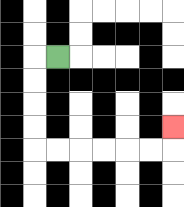{'start': '[2, 2]', 'end': '[7, 5]', 'path_directions': 'L,D,D,D,D,R,R,R,R,R,R,U', 'path_coordinates': '[[2, 2], [1, 2], [1, 3], [1, 4], [1, 5], [1, 6], [2, 6], [3, 6], [4, 6], [5, 6], [6, 6], [7, 6], [7, 5]]'}